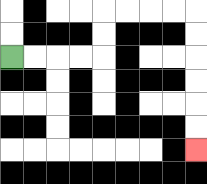{'start': '[0, 2]', 'end': '[8, 6]', 'path_directions': 'R,R,R,R,U,U,R,R,R,R,D,D,D,D,D,D', 'path_coordinates': '[[0, 2], [1, 2], [2, 2], [3, 2], [4, 2], [4, 1], [4, 0], [5, 0], [6, 0], [7, 0], [8, 0], [8, 1], [8, 2], [8, 3], [8, 4], [8, 5], [8, 6]]'}